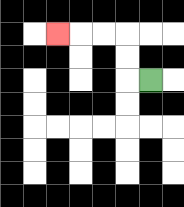{'start': '[6, 3]', 'end': '[2, 1]', 'path_directions': 'L,U,U,L,L,L', 'path_coordinates': '[[6, 3], [5, 3], [5, 2], [5, 1], [4, 1], [3, 1], [2, 1]]'}